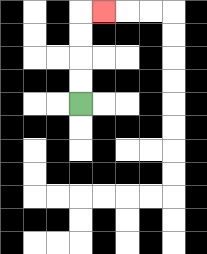{'start': '[3, 4]', 'end': '[4, 0]', 'path_directions': 'U,U,U,U,R', 'path_coordinates': '[[3, 4], [3, 3], [3, 2], [3, 1], [3, 0], [4, 0]]'}